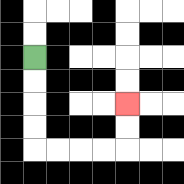{'start': '[1, 2]', 'end': '[5, 4]', 'path_directions': 'D,D,D,D,R,R,R,R,U,U', 'path_coordinates': '[[1, 2], [1, 3], [1, 4], [1, 5], [1, 6], [2, 6], [3, 6], [4, 6], [5, 6], [5, 5], [5, 4]]'}